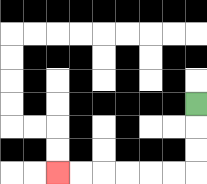{'start': '[8, 4]', 'end': '[2, 7]', 'path_directions': 'D,D,D,L,L,L,L,L,L', 'path_coordinates': '[[8, 4], [8, 5], [8, 6], [8, 7], [7, 7], [6, 7], [5, 7], [4, 7], [3, 7], [2, 7]]'}